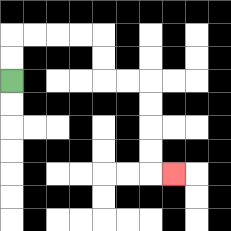{'start': '[0, 3]', 'end': '[7, 7]', 'path_directions': 'U,U,R,R,R,R,D,D,R,R,D,D,D,D,R', 'path_coordinates': '[[0, 3], [0, 2], [0, 1], [1, 1], [2, 1], [3, 1], [4, 1], [4, 2], [4, 3], [5, 3], [6, 3], [6, 4], [6, 5], [6, 6], [6, 7], [7, 7]]'}